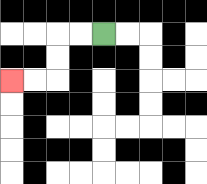{'start': '[4, 1]', 'end': '[0, 3]', 'path_directions': 'L,L,D,D,L,L', 'path_coordinates': '[[4, 1], [3, 1], [2, 1], [2, 2], [2, 3], [1, 3], [0, 3]]'}